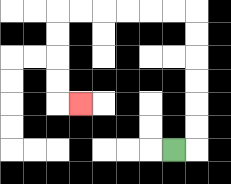{'start': '[7, 6]', 'end': '[3, 4]', 'path_directions': 'R,U,U,U,U,U,U,L,L,L,L,L,L,D,D,D,D,R', 'path_coordinates': '[[7, 6], [8, 6], [8, 5], [8, 4], [8, 3], [8, 2], [8, 1], [8, 0], [7, 0], [6, 0], [5, 0], [4, 0], [3, 0], [2, 0], [2, 1], [2, 2], [2, 3], [2, 4], [3, 4]]'}